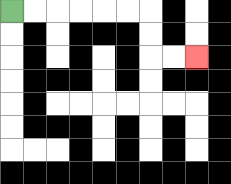{'start': '[0, 0]', 'end': '[8, 2]', 'path_directions': 'R,R,R,R,R,R,D,D,R,R', 'path_coordinates': '[[0, 0], [1, 0], [2, 0], [3, 0], [4, 0], [5, 0], [6, 0], [6, 1], [6, 2], [7, 2], [8, 2]]'}